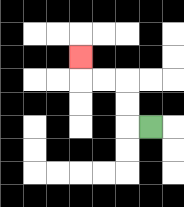{'start': '[6, 5]', 'end': '[3, 2]', 'path_directions': 'L,U,U,L,L,U', 'path_coordinates': '[[6, 5], [5, 5], [5, 4], [5, 3], [4, 3], [3, 3], [3, 2]]'}